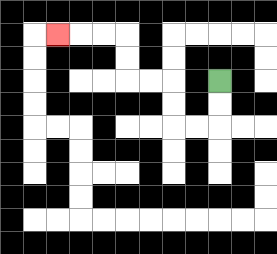{'start': '[9, 3]', 'end': '[2, 1]', 'path_directions': 'D,D,L,L,U,U,L,L,U,U,L,L,L', 'path_coordinates': '[[9, 3], [9, 4], [9, 5], [8, 5], [7, 5], [7, 4], [7, 3], [6, 3], [5, 3], [5, 2], [5, 1], [4, 1], [3, 1], [2, 1]]'}